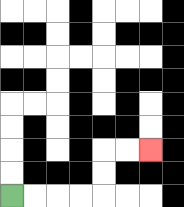{'start': '[0, 8]', 'end': '[6, 6]', 'path_directions': 'R,R,R,R,U,U,R,R', 'path_coordinates': '[[0, 8], [1, 8], [2, 8], [3, 8], [4, 8], [4, 7], [4, 6], [5, 6], [6, 6]]'}